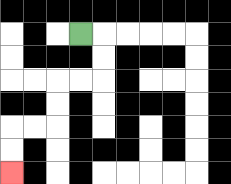{'start': '[3, 1]', 'end': '[0, 7]', 'path_directions': 'R,D,D,L,L,D,D,L,L,D,D', 'path_coordinates': '[[3, 1], [4, 1], [4, 2], [4, 3], [3, 3], [2, 3], [2, 4], [2, 5], [1, 5], [0, 5], [0, 6], [0, 7]]'}